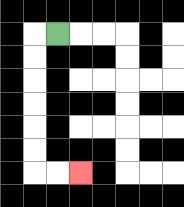{'start': '[2, 1]', 'end': '[3, 7]', 'path_directions': 'L,D,D,D,D,D,D,R,R', 'path_coordinates': '[[2, 1], [1, 1], [1, 2], [1, 3], [1, 4], [1, 5], [1, 6], [1, 7], [2, 7], [3, 7]]'}